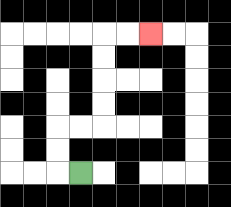{'start': '[3, 7]', 'end': '[6, 1]', 'path_directions': 'L,U,U,R,R,U,U,U,U,R,R', 'path_coordinates': '[[3, 7], [2, 7], [2, 6], [2, 5], [3, 5], [4, 5], [4, 4], [4, 3], [4, 2], [4, 1], [5, 1], [6, 1]]'}